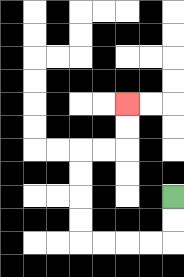{'start': '[7, 8]', 'end': '[5, 4]', 'path_directions': 'D,D,L,L,L,L,U,U,U,U,R,R,U,U', 'path_coordinates': '[[7, 8], [7, 9], [7, 10], [6, 10], [5, 10], [4, 10], [3, 10], [3, 9], [3, 8], [3, 7], [3, 6], [4, 6], [5, 6], [5, 5], [5, 4]]'}